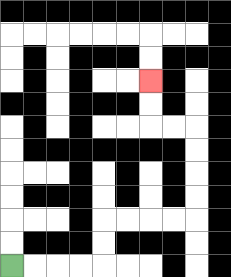{'start': '[0, 11]', 'end': '[6, 3]', 'path_directions': 'R,R,R,R,U,U,R,R,R,R,U,U,U,U,L,L,U,U', 'path_coordinates': '[[0, 11], [1, 11], [2, 11], [3, 11], [4, 11], [4, 10], [4, 9], [5, 9], [6, 9], [7, 9], [8, 9], [8, 8], [8, 7], [8, 6], [8, 5], [7, 5], [6, 5], [6, 4], [6, 3]]'}